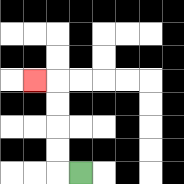{'start': '[3, 7]', 'end': '[1, 3]', 'path_directions': 'L,U,U,U,U,L', 'path_coordinates': '[[3, 7], [2, 7], [2, 6], [2, 5], [2, 4], [2, 3], [1, 3]]'}